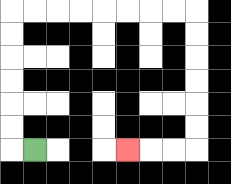{'start': '[1, 6]', 'end': '[5, 6]', 'path_directions': 'L,U,U,U,U,U,U,R,R,R,R,R,R,R,R,D,D,D,D,D,D,L,L,L', 'path_coordinates': '[[1, 6], [0, 6], [0, 5], [0, 4], [0, 3], [0, 2], [0, 1], [0, 0], [1, 0], [2, 0], [3, 0], [4, 0], [5, 0], [6, 0], [7, 0], [8, 0], [8, 1], [8, 2], [8, 3], [8, 4], [8, 5], [8, 6], [7, 6], [6, 6], [5, 6]]'}